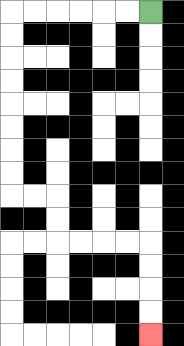{'start': '[6, 0]', 'end': '[6, 14]', 'path_directions': 'L,L,L,L,L,L,D,D,D,D,D,D,D,D,R,R,D,D,R,R,R,R,D,D,D,D', 'path_coordinates': '[[6, 0], [5, 0], [4, 0], [3, 0], [2, 0], [1, 0], [0, 0], [0, 1], [0, 2], [0, 3], [0, 4], [0, 5], [0, 6], [0, 7], [0, 8], [1, 8], [2, 8], [2, 9], [2, 10], [3, 10], [4, 10], [5, 10], [6, 10], [6, 11], [6, 12], [6, 13], [6, 14]]'}